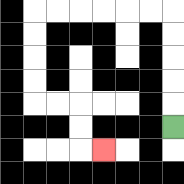{'start': '[7, 5]', 'end': '[4, 6]', 'path_directions': 'U,U,U,U,U,L,L,L,L,L,L,D,D,D,D,R,R,D,D,R', 'path_coordinates': '[[7, 5], [7, 4], [7, 3], [7, 2], [7, 1], [7, 0], [6, 0], [5, 0], [4, 0], [3, 0], [2, 0], [1, 0], [1, 1], [1, 2], [1, 3], [1, 4], [2, 4], [3, 4], [3, 5], [3, 6], [4, 6]]'}